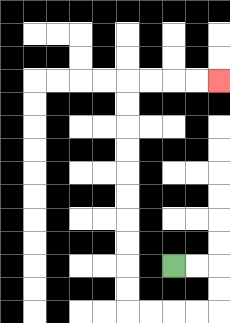{'start': '[7, 11]', 'end': '[9, 3]', 'path_directions': 'R,R,D,D,L,L,L,L,U,U,U,U,U,U,U,U,U,U,R,R,R,R', 'path_coordinates': '[[7, 11], [8, 11], [9, 11], [9, 12], [9, 13], [8, 13], [7, 13], [6, 13], [5, 13], [5, 12], [5, 11], [5, 10], [5, 9], [5, 8], [5, 7], [5, 6], [5, 5], [5, 4], [5, 3], [6, 3], [7, 3], [8, 3], [9, 3]]'}